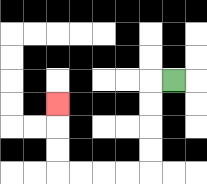{'start': '[7, 3]', 'end': '[2, 4]', 'path_directions': 'L,D,D,D,D,L,L,L,L,U,U,U', 'path_coordinates': '[[7, 3], [6, 3], [6, 4], [6, 5], [6, 6], [6, 7], [5, 7], [4, 7], [3, 7], [2, 7], [2, 6], [2, 5], [2, 4]]'}